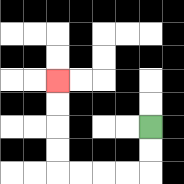{'start': '[6, 5]', 'end': '[2, 3]', 'path_directions': 'D,D,L,L,L,L,U,U,U,U', 'path_coordinates': '[[6, 5], [6, 6], [6, 7], [5, 7], [4, 7], [3, 7], [2, 7], [2, 6], [2, 5], [2, 4], [2, 3]]'}